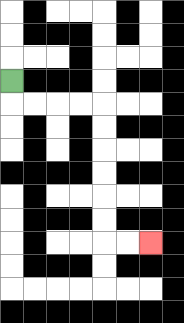{'start': '[0, 3]', 'end': '[6, 10]', 'path_directions': 'D,R,R,R,R,D,D,D,D,D,D,R,R', 'path_coordinates': '[[0, 3], [0, 4], [1, 4], [2, 4], [3, 4], [4, 4], [4, 5], [4, 6], [4, 7], [4, 8], [4, 9], [4, 10], [5, 10], [6, 10]]'}